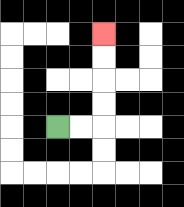{'start': '[2, 5]', 'end': '[4, 1]', 'path_directions': 'R,R,U,U,U,U', 'path_coordinates': '[[2, 5], [3, 5], [4, 5], [4, 4], [4, 3], [4, 2], [4, 1]]'}